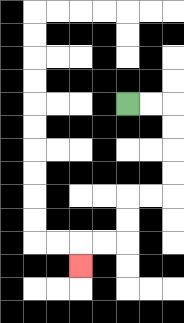{'start': '[5, 4]', 'end': '[3, 11]', 'path_directions': 'R,R,D,D,D,D,L,L,D,D,L,L,D', 'path_coordinates': '[[5, 4], [6, 4], [7, 4], [7, 5], [7, 6], [7, 7], [7, 8], [6, 8], [5, 8], [5, 9], [5, 10], [4, 10], [3, 10], [3, 11]]'}